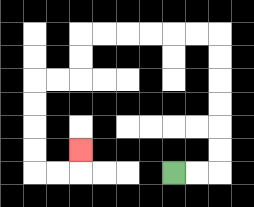{'start': '[7, 7]', 'end': '[3, 6]', 'path_directions': 'R,R,U,U,U,U,U,U,L,L,L,L,L,L,D,D,L,L,D,D,D,D,R,R,U', 'path_coordinates': '[[7, 7], [8, 7], [9, 7], [9, 6], [9, 5], [9, 4], [9, 3], [9, 2], [9, 1], [8, 1], [7, 1], [6, 1], [5, 1], [4, 1], [3, 1], [3, 2], [3, 3], [2, 3], [1, 3], [1, 4], [1, 5], [1, 6], [1, 7], [2, 7], [3, 7], [3, 6]]'}